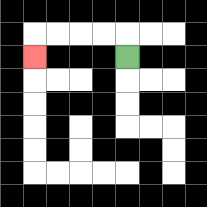{'start': '[5, 2]', 'end': '[1, 2]', 'path_directions': 'U,L,L,L,L,D', 'path_coordinates': '[[5, 2], [5, 1], [4, 1], [3, 1], [2, 1], [1, 1], [1, 2]]'}